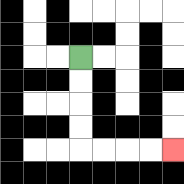{'start': '[3, 2]', 'end': '[7, 6]', 'path_directions': 'D,D,D,D,R,R,R,R', 'path_coordinates': '[[3, 2], [3, 3], [3, 4], [3, 5], [3, 6], [4, 6], [5, 6], [6, 6], [7, 6]]'}